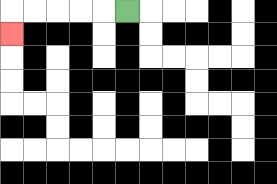{'start': '[5, 0]', 'end': '[0, 1]', 'path_directions': 'L,L,L,L,L,D', 'path_coordinates': '[[5, 0], [4, 0], [3, 0], [2, 0], [1, 0], [0, 0], [0, 1]]'}